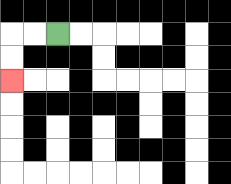{'start': '[2, 1]', 'end': '[0, 3]', 'path_directions': 'L,L,D,D', 'path_coordinates': '[[2, 1], [1, 1], [0, 1], [0, 2], [0, 3]]'}